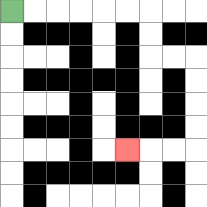{'start': '[0, 0]', 'end': '[5, 6]', 'path_directions': 'R,R,R,R,R,R,D,D,R,R,D,D,D,D,L,L,L', 'path_coordinates': '[[0, 0], [1, 0], [2, 0], [3, 0], [4, 0], [5, 0], [6, 0], [6, 1], [6, 2], [7, 2], [8, 2], [8, 3], [8, 4], [8, 5], [8, 6], [7, 6], [6, 6], [5, 6]]'}